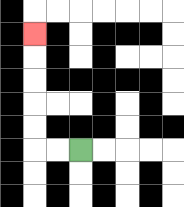{'start': '[3, 6]', 'end': '[1, 1]', 'path_directions': 'L,L,U,U,U,U,U', 'path_coordinates': '[[3, 6], [2, 6], [1, 6], [1, 5], [1, 4], [1, 3], [1, 2], [1, 1]]'}